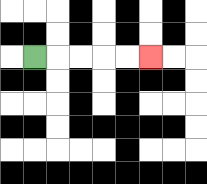{'start': '[1, 2]', 'end': '[6, 2]', 'path_directions': 'R,R,R,R,R', 'path_coordinates': '[[1, 2], [2, 2], [3, 2], [4, 2], [5, 2], [6, 2]]'}